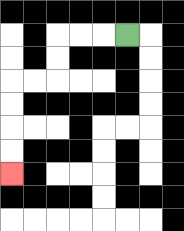{'start': '[5, 1]', 'end': '[0, 7]', 'path_directions': 'L,L,L,D,D,L,L,D,D,D,D', 'path_coordinates': '[[5, 1], [4, 1], [3, 1], [2, 1], [2, 2], [2, 3], [1, 3], [0, 3], [0, 4], [0, 5], [0, 6], [0, 7]]'}